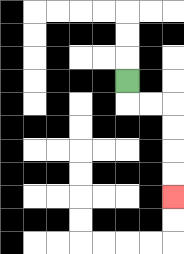{'start': '[5, 3]', 'end': '[7, 8]', 'path_directions': 'D,R,R,D,D,D,D', 'path_coordinates': '[[5, 3], [5, 4], [6, 4], [7, 4], [7, 5], [7, 6], [7, 7], [7, 8]]'}